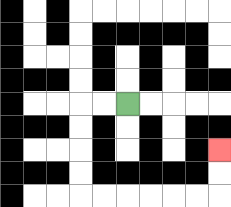{'start': '[5, 4]', 'end': '[9, 6]', 'path_directions': 'L,L,D,D,D,D,R,R,R,R,R,R,U,U', 'path_coordinates': '[[5, 4], [4, 4], [3, 4], [3, 5], [3, 6], [3, 7], [3, 8], [4, 8], [5, 8], [6, 8], [7, 8], [8, 8], [9, 8], [9, 7], [9, 6]]'}